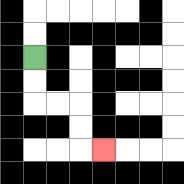{'start': '[1, 2]', 'end': '[4, 6]', 'path_directions': 'D,D,R,R,D,D,R', 'path_coordinates': '[[1, 2], [1, 3], [1, 4], [2, 4], [3, 4], [3, 5], [3, 6], [4, 6]]'}